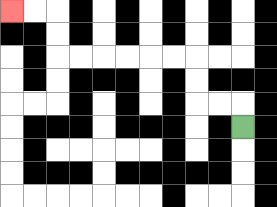{'start': '[10, 5]', 'end': '[0, 0]', 'path_directions': 'U,L,L,U,U,L,L,L,L,L,L,U,U,L,L', 'path_coordinates': '[[10, 5], [10, 4], [9, 4], [8, 4], [8, 3], [8, 2], [7, 2], [6, 2], [5, 2], [4, 2], [3, 2], [2, 2], [2, 1], [2, 0], [1, 0], [0, 0]]'}